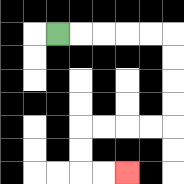{'start': '[2, 1]', 'end': '[5, 7]', 'path_directions': 'R,R,R,R,R,D,D,D,D,L,L,L,L,D,D,R,R', 'path_coordinates': '[[2, 1], [3, 1], [4, 1], [5, 1], [6, 1], [7, 1], [7, 2], [7, 3], [7, 4], [7, 5], [6, 5], [5, 5], [4, 5], [3, 5], [3, 6], [3, 7], [4, 7], [5, 7]]'}